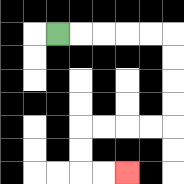{'start': '[2, 1]', 'end': '[5, 7]', 'path_directions': 'R,R,R,R,R,D,D,D,D,L,L,L,L,D,D,R,R', 'path_coordinates': '[[2, 1], [3, 1], [4, 1], [5, 1], [6, 1], [7, 1], [7, 2], [7, 3], [7, 4], [7, 5], [6, 5], [5, 5], [4, 5], [3, 5], [3, 6], [3, 7], [4, 7], [5, 7]]'}